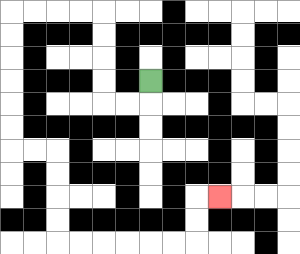{'start': '[6, 3]', 'end': '[9, 8]', 'path_directions': 'D,L,L,U,U,U,U,L,L,L,L,D,D,D,D,D,D,R,R,D,D,D,D,R,R,R,R,R,R,U,U,R', 'path_coordinates': '[[6, 3], [6, 4], [5, 4], [4, 4], [4, 3], [4, 2], [4, 1], [4, 0], [3, 0], [2, 0], [1, 0], [0, 0], [0, 1], [0, 2], [0, 3], [0, 4], [0, 5], [0, 6], [1, 6], [2, 6], [2, 7], [2, 8], [2, 9], [2, 10], [3, 10], [4, 10], [5, 10], [6, 10], [7, 10], [8, 10], [8, 9], [8, 8], [9, 8]]'}